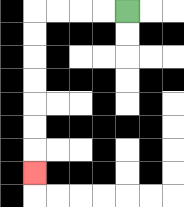{'start': '[5, 0]', 'end': '[1, 7]', 'path_directions': 'L,L,L,L,D,D,D,D,D,D,D', 'path_coordinates': '[[5, 0], [4, 0], [3, 0], [2, 0], [1, 0], [1, 1], [1, 2], [1, 3], [1, 4], [1, 5], [1, 6], [1, 7]]'}